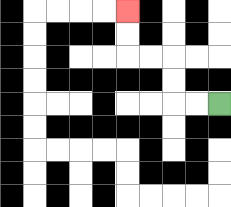{'start': '[9, 4]', 'end': '[5, 0]', 'path_directions': 'L,L,U,U,L,L,U,U', 'path_coordinates': '[[9, 4], [8, 4], [7, 4], [7, 3], [7, 2], [6, 2], [5, 2], [5, 1], [5, 0]]'}